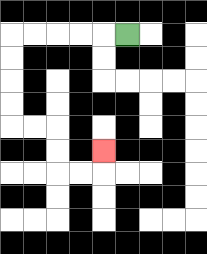{'start': '[5, 1]', 'end': '[4, 6]', 'path_directions': 'L,L,L,L,L,D,D,D,D,R,R,D,D,R,R,U', 'path_coordinates': '[[5, 1], [4, 1], [3, 1], [2, 1], [1, 1], [0, 1], [0, 2], [0, 3], [0, 4], [0, 5], [1, 5], [2, 5], [2, 6], [2, 7], [3, 7], [4, 7], [4, 6]]'}